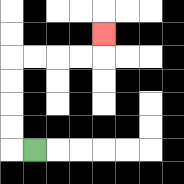{'start': '[1, 6]', 'end': '[4, 1]', 'path_directions': 'L,U,U,U,U,R,R,R,R,U', 'path_coordinates': '[[1, 6], [0, 6], [0, 5], [0, 4], [0, 3], [0, 2], [1, 2], [2, 2], [3, 2], [4, 2], [4, 1]]'}